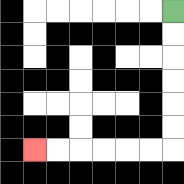{'start': '[7, 0]', 'end': '[1, 6]', 'path_directions': 'D,D,D,D,D,D,L,L,L,L,L,L', 'path_coordinates': '[[7, 0], [7, 1], [7, 2], [7, 3], [7, 4], [7, 5], [7, 6], [6, 6], [5, 6], [4, 6], [3, 6], [2, 6], [1, 6]]'}